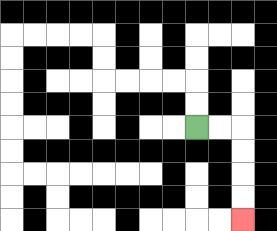{'start': '[8, 5]', 'end': '[10, 9]', 'path_directions': 'R,R,D,D,D,D', 'path_coordinates': '[[8, 5], [9, 5], [10, 5], [10, 6], [10, 7], [10, 8], [10, 9]]'}